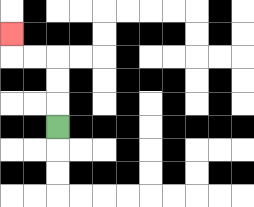{'start': '[2, 5]', 'end': '[0, 1]', 'path_directions': 'U,U,U,L,L,U', 'path_coordinates': '[[2, 5], [2, 4], [2, 3], [2, 2], [1, 2], [0, 2], [0, 1]]'}